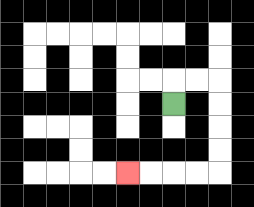{'start': '[7, 4]', 'end': '[5, 7]', 'path_directions': 'U,R,R,D,D,D,D,L,L,L,L', 'path_coordinates': '[[7, 4], [7, 3], [8, 3], [9, 3], [9, 4], [9, 5], [9, 6], [9, 7], [8, 7], [7, 7], [6, 7], [5, 7]]'}